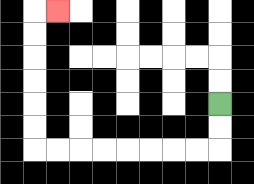{'start': '[9, 4]', 'end': '[2, 0]', 'path_directions': 'D,D,L,L,L,L,L,L,L,L,U,U,U,U,U,U,R', 'path_coordinates': '[[9, 4], [9, 5], [9, 6], [8, 6], [7, 6], [6, 6], [5, 6], [4, 6], [3, 6], [2, 6], [1, 6], [1, 5], [1, 4], [1, 3], [1, 2], [1, 1], [1, 0], [2, 0]]'}